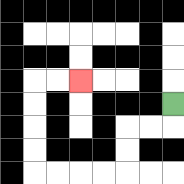{'start': '[7, 4]', 'end': '[3, 3]', 'path_directions': 'D,L,L,D,D,L,L,L,L,U,U,U,U,R,R', 'path_coordinates': '[[7, 4], [7, 5], [6, 5], [5, 5], [5, 6], [5, 7], [4, 7], [3, 7], [2, 7], [1, 7], [1, 6], [1, 5], [1, 4], [1, 3], [2, 3], [3, 3]]'}